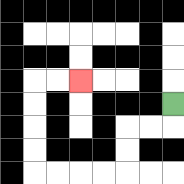{'start': '[7, 4]', 'end': '[3, 3]', 'path_directions': 'D,L,L,D,D,L,L,L,L,U,U,U,U,R,R', 'path_coordinates': '[[7, 4], [7, 5], [6, 5], [5, 5], [5, 6], [5, 7], [4, 7], [3, 7], [2, 7], [1, 7], [1, 6], [1, 5], [1, 4], [1, 3], [2, 3], [3, 3]]'}